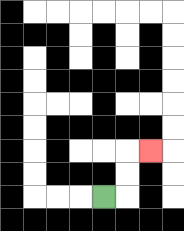{'start': '[4, 8]', 'end': '[6, 6]', 'path_directions': 'R,U,U,R', 'path_coordinates': '[[4, 8], [5, 8], [5, 7], [5, 6], [6, 6]]'}